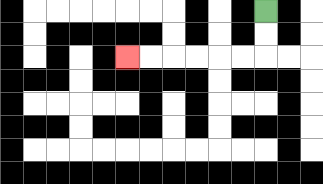{'start': '[11, 0]', 'end': '[5, 2]', 'path_directions': 'D,D,L,L,L,L,L,L', 'path_coordinates': '[[11, 0], [11, 1], [11, 2], [10, 2], [9, 2], [8, 2], [7, 2], [6, 2], [5, 2]]'}